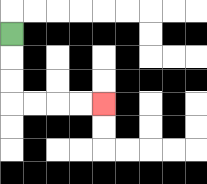{'start': '[0, 1]', 'end': '[4, 4]', 'path_directions': 'D,D,D,R,R,R,R', 'path_coordinates': '[[0, 1], [0, 2], [0, 3], [0, 4], [1, 4], [2, 4], [3, 4], [4, 4]]'}